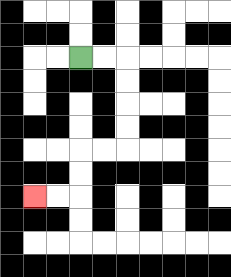{'start': '[3, 2]', 'end': '[1, 8]', 'path_directions': 'R,R,D,D,D,D,L,L,D,D,L,L', 'path_coordinates': '[[3, 2], [4, 2], [5, 2], [5, 3], [5, 4], [5, 5], [5, 6], [4, 6], [3, 6], [3, 7], [3, 8], [2, 8], [1, 8]]'}